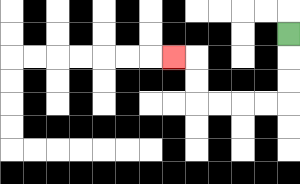{'start': '[12, 1]', 'end': '[7, 2]', 'path_directions': 'D,D,D,L,L,L,L,U,U,L', 'path_coordinates': '[[12, 1], [12, 2], [12, 3], [12, 4], [11, 4], [10, 4], [9, 4], [8, 4], [8, 3], [8, 2], [7, 2]]'}